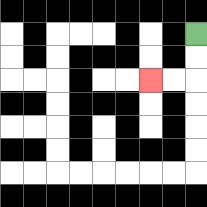{'start': '[8, 1]', 'end': '[6, 3]', 'path_directions': 'D,D,L,L', 'path_coordinates': '[[8, 1], [8, 2], [8, 3], [7, 3], [6, 3]]'}